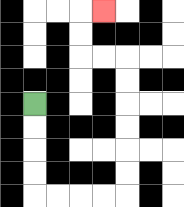{'start': '[1, 4]', 'end': '[4, 0]', 'path_directions': 'D,D,D,D,R,R,R,R,U,U,U,U,U,U,L,L,U,U,R', 'path_coordinates': '[[1, 4], [1, 5], [1, 6], [1, 7], [1, 8], [2, 8], [3, 8], [4, 8], [5, 8], [5, 7], [5, 6], [5, 5], [5, 4], [5, 3], [5, 2], [4, 2], [3, 2], [3, 1], [3, 0], [4, 0]]'}